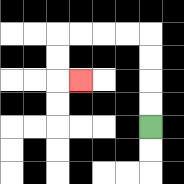{'start': '[6, 5]', 'end': '[3, 3]', 'path_directions': 'U,U,U,U,L,L,L,L,D,D,R', 'path_coordinates': '[[6, 5], [6, 4], [6, 3], [6, 2], [6, 1], [5, 1], [4, 1], [3, 1], [2, 1], [2, 2], [2, 3], [3, 3]]'}